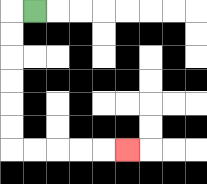{'start': '[1, 0]', 'end': '[5, 6]', 'path_directions': 'L,D,D,D,D,D,D,R,R,R,R,R', 'path_coordinates': '[[1, 0], [0, 0], [0, 1], [0, 2], [0, 3], [0, 4], [0, 5], [0, 6], [1, 6], [2, 6], [3, 6], [4, 6], [5, 6]]'}